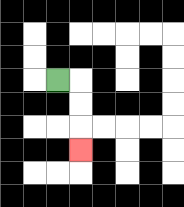{'start': '[2, 3]', 'end': '[3, 6]', 'path_directions': 'R,D,D,D', 'path_coordinates': '[[2, 3], [3, 3], [3, 4], [3, 5], [3, 6]]'}